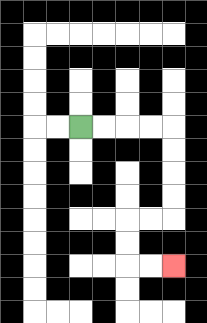{'start': '[3, 5]', 'end': '[7, 11]', 'path_directions': 'R,R,R,R,D,D,D,D,L,L,D,D,R,R', 'path_coordinates': '[[3, 5], [4, 5], [5, 5], [6, 5], [7, 5], [7, 6], [7, 7], [7, 8], [7, 9], [6, 9], [5, 9], [5, 10], [5, 11], [6, 11], [7, 11]]'}